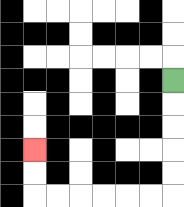{'start': '[7, 3]', 'end': '[1, 6]', 'path_directions': 'D,D,D,D,D,L,L,L,L,L,L,U,U', 'path_coordinates': '[[7, 3], [7, 4], [7, 5], [7, 6], [7, 7], [7, 8], [6, 8], [5, 8], [4, 8], [3, 8], [2, 8], [1, 8], [1, 7], [1, 6]]'}